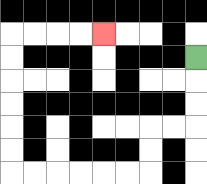{'start': '[8, 2]', 'end': '[4, 1]', 'path_directions': 'D,D,D,L,L,D,D,L,L,L,L,L,L,U,U,U,U,U,U,R,R,R,R', 'path_coordinates': '[[8, 2], [8, 3], [8, 4], [8, 5], [7, 5], [6, 5], [6, 6], [6, 7], [5, 7], [4, 7], [3, 7], [2, 7], [1, 7], [0, 7], [0, 6], [0, 5], [0, 4], [0, 3], [0, 2], [0, 1], [1, 1], [2, 1], [3, 1], [4, 1]]'}